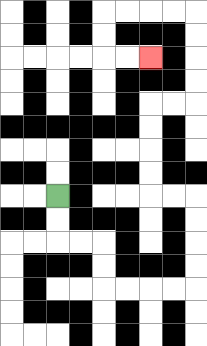{'start': '[2, 8]', 'end': '[6, 2]', 'path_directions': 'D,D,R,R,D,D,R,R,R,R,U,U,U,U,L,L,U,U,U,U,R,R,U,U,U,U,L,L,L,L,D,D,R,R', 'path_coordinates': '[[2, 8], [2, 9], [2, 10], [3, 10], [4, 10], [4, 11], [4, 12], [5, 12], [6, 12], [7, 12], [8, 12], [8, 11], [8, 10], [8, 9], [8, 8], [7, 8], [6, 8], [6, 7], [6, 6], [6, 5], [6, 4], [7, 4], [8, 4], [8, 3], [8, 2], [8, 1], [8, 0], [7, 0], [6, 0], [5, 0], [4, 0], [4, 1], [4, 2], [5, 2], [6, 2]]'}